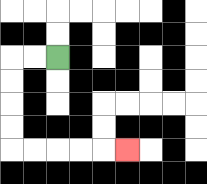{'start': '[2, 2]', 'end': '[5, 6]', 'path_directions': 'L,L,D,D,D,D,R,R,R,R,R', 'path_coordinates': '[[2, 2], [1, 2], [0, 2], [0, 3], [0, 4], [0, 5], [0, 6], [1, 6], [2, 6], [3, 6], [4, 6], [5, 6]]'}